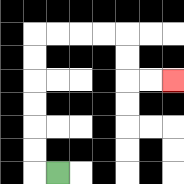{'start': '[2, 7]', 'end': '[7, 3]', 'path_directions': 'L,U,U,U,U,U,U,R,R,R,R,D,D,R,R', 'path_coordinates': '[[2, 7], [1, 7], [1, 6], [1, 5], [1, 4], [1, 3], [1, 2], [1, 1], [2, 1], [3, 1], [4, 1], [5, 1], [5, 2], [5, 3], [6, 3], [7, 3]]'}